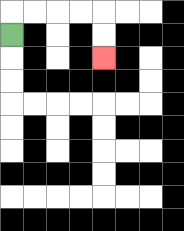{'start': '[0, 1]', 'end': '[4, 2]', 'path_directions': 'U,R,R,R,R,D,D', 'path_coordinates': '[[0, 1], [0, 0], [1, 0], [2, 0], [3, 0], [4, 0], [4, 1], [4, 2]]'}